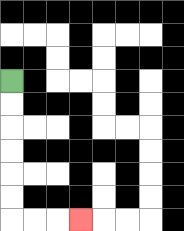{'start': '[0, 3]', 'end': '[3, 9]', 'path_directions': 'D,D,D,D,D,D,R,R,R', 'path_coordinates': '[[0, 3], [0, 4], [0, 5], [0, 6], [0, 7], [0, 8], [0, 9], [1, 9], [2, 9], [3, 9]]'}